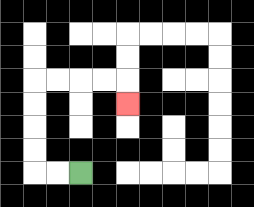{'start': '[3, 7]', 'end': '[5, 4]', 'path_directions': 'L,L,U,U,U,U,R,R,R,R,D', 'path_coordinates': '[[3, 7], [2, 7], [1, 7], [1, 6], [1, 5], [1, 4], [1, 3], [2, 3], [3, 3], [4, 3], [5, 3], [5, 4]]'}